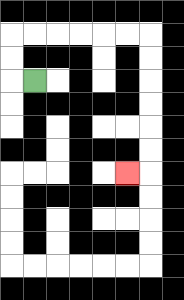{'start': '[1, 3]', 'end': '[5, 7]', 'path_directions': 'L,U,U,R,R,R,R,R,R,D,D,D,D,D,D,L', 'path_coordinates': '[[1, 3], [0, 3], [0, 2], [0, 1], [1, 1], [2, 1], [3, 1], [4, 1], [5, 1], [6, 1], [6, 2], [6, 3], [6, 4], [6, 5], [6, 6], [6, 7], [5, 7]]'}